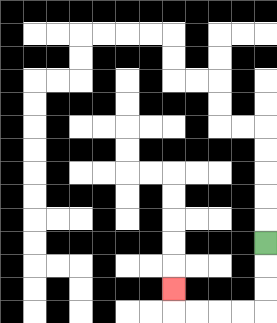{'start': '[11, 10]', 'end': '[7, 12]', 'path_directions': 'D,D,D,L,L,L,L,U', 'path_coordinates': '[[11, 10], [11, 11], [11, 12], [11, 13], [10, 13], [9, 13], [8, 13], [7, 13], [7, 12]]'}